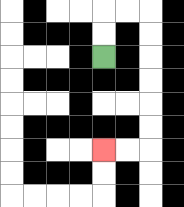{'start': '[4, 2]', 'end': '[4, 6]', 'path_directions': 'U,U,R,R,D,D,D,D,D,D,L,L', 'path_coordinates': '[[4, 2], [4, 1], [4, 0], [5, 0], [6, 0], [6, 1], [6, 2], [6, 3], [6, 4], [6, 5], [6, 6], [5, 6], [4, 6]]'}